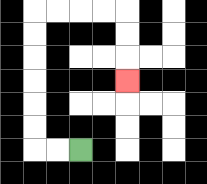{'start': '[3, 6]', 'end': '[5, 3]', 'path_directions': 'L,L,U,U,U,U,U,U,R,R,R,R,D,D,D', 'path_coordinates': '[[3, 6], [2, 6], [1, 6], [1, 5], [1, 4], [1, 3], [1, 2], [1, 1], [1, 0], [2, 0], [3, 0], [4, 0], [5, 0], [5, 1], [5, 2], [5, 3]]'}